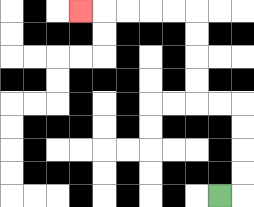{'start': '[9, 8]', 'end': '[3, 0]', 'path_directions': 'R,U,U,U,U,L,L,U,U,U,U,L,L,L,L,L', 'path_coordinates': '[[9, 8], [10, 8], [10, 7], [10, 6], [10, 5], [10, 4], [9, 4], [8, 4], [8, 3], [8, 2], [8, 1], [8, 0], [7, 0], [6, 0], [5, 0], [4, 0], [3, 0]]'}